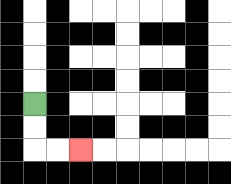{'start': '[1, 4]', 'end': '[3, 6]', 'path_directions': 'D,D,R,R', 'path_coordinates': '[[1, 4], [1, 5], [1, 6], [2, 6], [3, 6]]'}